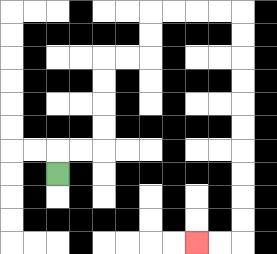{'start': '[2, 7]', 'end': '[8, 10]', 'path_directions': 'U,R,R,U,U,U,U,R,R,U,U,R,R,R,R,D,D,D,D,D,D,D,D,D,D,L,L', 'path_coordinates': '[[2, 7], [2, 6], [3, 6], [4, 6], [4, 5], [4, 4], [4, 3], [4, 2], [5, 2], [6, 2], [6, 1], [6, 0], [7, 0], [8, 0], [9, 0], [10, 0], [10, 1], [10, 2], [10, 3], [10, 4], [10, 5], [10, 6], [10, 7], [10, 8], [10, 9], [10, 10], [9, 10], [8, 10]]'}